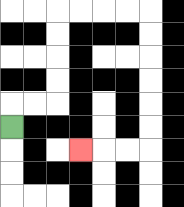{'start': '[0, 5]', 'end': '[3, 6]', 'path_directions': 'U,R,R,U,U,U,U,R,R,R,R,D,D,D,D,D,D,L,L,L', 'path_coordinates': '[[0, 5], [0, 4], [1, 4], [2, 4], [2, 3], [2, 2], [2, 1], [2, 0], [3, 0], [4, 0], [5, 0], [6, 0], [6, 1], [6, 2], [6, 3], [6, 4], [6, 5], [6, 6], [5, 6], [4, 6], [3, 6]]'}